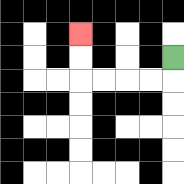{'start': '[7, 2]', 'end': '[3, 1]', 'path_directions': 'D,L,L,L,L,U,U', 'path_coordinates': '[[7, 2], [7, 3], [6, 3], [5, 3], [4, 3], [3, 3], [3, 2], [3, 1]]'}